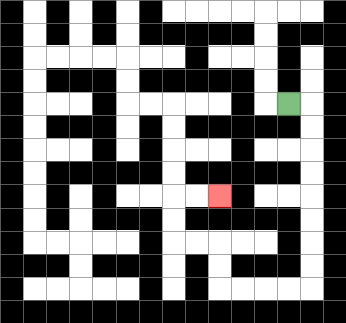{'start': '[12, 4]', 'end': '[9, 8]', 'path_directions': 'R,D,D,D,D,D,D,D,D,L,L,L,L,U,U,L,L,U,U,R,R', 'path_coordinates': '[[12, 4], [13, 4], [13, 5], [13, 6], [13, 7], [13, 8], [13, 9], [13, 10], [13, 11], [13, 12], [12, 12], [11, 12], [10, 12], [9, 12], [9, 11], [9, 10], [8, 10], [7, 10], [7, 9], [7, 8], [8, 8], [9, 8]]'}